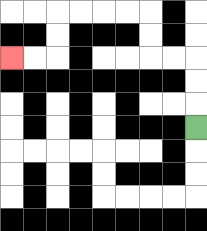{'start': '[8, 5]', 'end': '[0, 2]', 'path_directions': 'U,U,U,L,L,U,U,L,L,L,L,D,D,L,L', 'path_coordinates': '[[8, 5], [8, 4], [8, 3], [8, 2], [7, 2], [6, 2], [6, 1], [6, 0], [5, 0], [4, 0], [3, 0], [2, 0], [2, 1], [2, 2], [1, 2], [0, 2]]'}